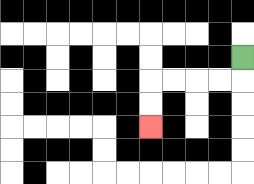{'start': '[10, 2]', 'end': '[6, 5]', 'path_directions': 'D,L,L,L,L,D,D', 'path_coordinates': '[[10, 2], [10, 3], [9, 3], [8, 3], [7, 3], [6, 3], [6, 4], [6, 5]]'}